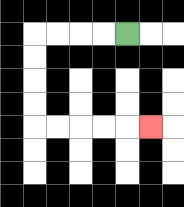{'start': '[5, 1]', 'end': '[6, 5]', 'path_directions': 'L,L,L,L,D,D,D,D,R,R,R,R,R', 'path_coordinates': '[[5, 1], [4, 1], [3, 1], [2, 1], [1, 1], [1, 2], [1, 3], [1, 4], [1, 5], [2, 5], [3, 5], [4, 5], [5, 5], [6, 5]]'}